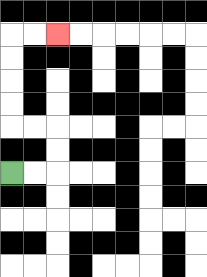{'start': '[0, 7]', 'end': '[2, 1]', 'path_directions': 'R,R,U,U,L,L,U,U,U,U,R,R', 'path_coordinates': '[[0, 7], [1, 7], [2, 7], [2, 6], [2, 5], [1, 5], [0, 5], [0, 4], [0, 3], [0, 2], [0, 1], [1, 1], [2, 1]]'}